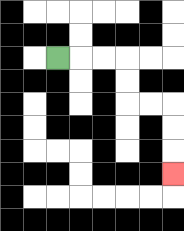{'start': '[2, 2]', 'end': '[7, 7]', 'path_directions': 'R,R,R,D,D,R,R,D,D,D', 'path_coordinates': '[[2, 2], [3, 2], [4, 2], [5, 2], [5, 3], [5, 4], [6, 4], [7, 4], [7, 5], [7, 6], [7, 7]]'}